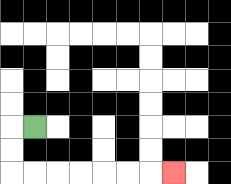{'start': '[1, 5]', 'end': '[7, 7]', 'path_directions': 'L,D,D,R,R,R,R,R,R,R', 'path_coordinates': '[[1, 5], [0, 5], [0, 6], [0, 7], [1, 7], [2, 7], [3, 7], [4, 7], [5, 7], [6, 7], [7, 7]]'}